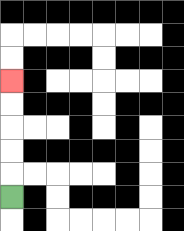{'start': '[0, 8]', 'end': '[0, 3]', 'path_directions': 'U,U,U,U,U', 'path_coordinates': '[[0, 8], [0, 7], [0, 6], [0, 5], [0, 4], [0, 3]]'}